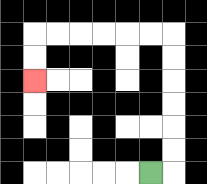{'start': '[6, 7]', 'end': '[1, 3]', 'path_directions': 'R,U,U,U,U,U,U,L,L,L,L,L,L,D,D', 'path_coordinates': '[[6, 7], [7, 7], [7, 6], [7, 5], [7, 4], [7, 3], [7, 2], [7, 1], [6, 1], [5, 1], [4, 1], [3, 1], [2, 1], [1, 1], [1, 2], [1, 3]]'}